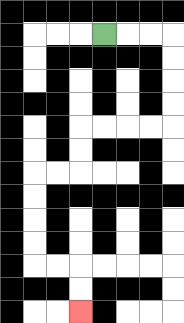{'start': '[4, 1]', 'end': '[3, 13]', 'path_directions': 'R,R,R,D,D,D,D,L,L,L,L,D,D,L,L,D,D,D,D,R,R,D,D', 'path_coordinates': '[[4, 1], [5, 1], [6, 1], [7, 1], [7, 2], [7, 3], [7, 4], [7, 5], [6, 5], [5, 5], [4, 5], [3, 5], [3, 6], [3, 7], [2, 7], [1, 7], [1, 8], [1, 9], [1, 10], [1, 11], [2, 11], [3, 11], [3, 12], [3, 13]]'}